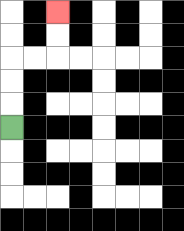{'start': '[0, 5]', 'end': '[2, 0]', 'path_directions': 'U,U,U,R,R,U,U', 'path_coordinates': '[[0, 5], [0, 4], [0, 3], [0, 2], [1, 2], [2, 2], [2, 1], [2, 0]]'}